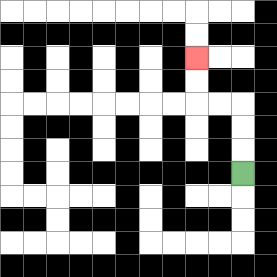{'start': '[10, 7]', 'end': '[8, 2]', 'path_directions': 'U,U,U,L,L,U,U', 'path_coordinates': '[[10, 7], [10, 6], [10, 5], [10, 4], [9, 4], [8, 4], [8, 3], [8, 2]]'}